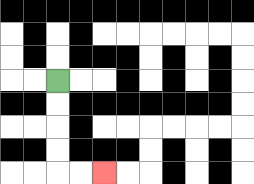{'start': '[2, 3]', 'end': '[4, 7]', 'path_directions': 'D,D,D,D,R,R', 'path_coordinates': '[[2, 3], [2, 4], [2, 5], [2, 6], [2, 7], [3, 7], [4, 7]]'}